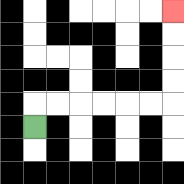{'start': '[1, 5]', 'end': '[7, 0]', 'path_directions': 'U,R,R,R,R,R,R,U,U,U,U', 'path_coordinates': '[[1, 5], [1, 4], [2, 4], [3, 4], [4, 4], [5, 4], [6, 4], [7, 4], [7, 3], [7, 2], [7, 1], [7, 0]]'}